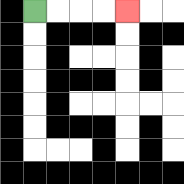{'start': '[1, 0]', 'end': '[5, 0]', 'path_directions': 'R,R,R,R', 'path_coordinates': '[[1, 0], [2, 0], [3, 0], [4, 0], [5, 0]]'}